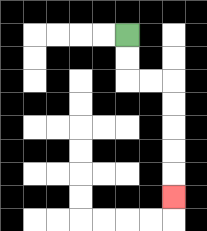{'start': '[5, 1]', 'end': '[7, 8]', 'path_directions': 'D,D,R,R,D,D,D,D,D', 'path_coordinates': '[[5, 1], [5, 2], [5, 3], [6, 3], [7, 3], [7, 4], [7, 5], [7, 6], [7, 7], [7, 8]]'}